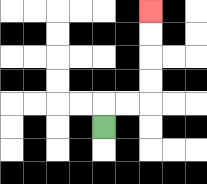{'start': '[4, 5]', 'end': '[6, 0]', 'path_directions': 'U,R,R,U,U,U,U', 'path_coordinates': '[[4, 5], [4, 4], [5, 4], [6, 4], [6, 3], [6, 2], [6, 1], [6, 0]]'}